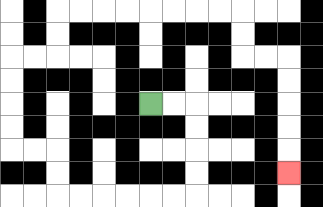{'start': '[6, 4]', 'end': '[12, 7]', 'path_directions': 'R,R,D,D,D,D,L,L,L,L,L,L,U,U,L,L,U,U,U,U,R,R,U,U,R,R,R,R,R,R,R,R,D,D,R,R,D,D,D,D,D', 'path_coordinates': '[[6, 4], [7, 4], [8, 4], [8, 5], [8, 6], [8, 7], [8, 8], [7, 8], [6, 8], [5, 8], [4, 8], [3, 8], [2, 8], [2, 7], [2, 6], [1, 6], [0, 6], [0, 5], [0, 4], [0, 3], [0, 2], [1, 2], [2, 2], [2, 1], [2, 0], [3, 0], [4, 0], [5, 0], [6, 0], [7, 0], [8, 0], [9, 0], [10, 0], [10, 1], [10, 2], [11, 2], [12, 2], [12, 3], [12, 4], [12, 5], [12, 6], [12, 7]]'}